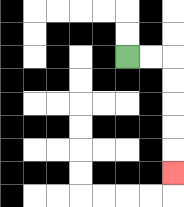{'start': '[5, 2]', 'end': '[7, 7]', 'path_directions': 'R,R,D,D,D,D,D', 'path_coordinates': '[[5, 2], [6, 2], [7, 2], [7, 3], [7, 4], [7, 5], [7, 6], [7, 7]]'}